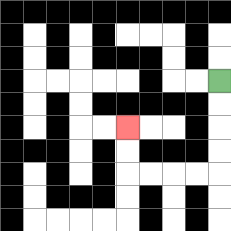{'start': '[9, 3]', 'end': '[5, 5]', 'path_directions': 'D,D,D,D,L,L,L,L,U,U', 'path_coordinates': '[[9, 3], [9, 4], [9, 5], [9, 6], [9, 7], [8, 7], [7, 7], [6, 7], [5, 7], [5, 6], [5, 5]]'}